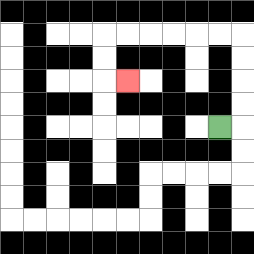{'start': '[9, 5]', 'end': '[5, 3]', 'path_directions': 'R,U,U,U,U,L,L,L,L,L,L,D,D,R', 'path_coordinates': '[[9, 5], [10, 5], [10, 4], [10, 3], [10, 2], [10, 1], [9, 1], [8, 1], [7, 1], [6, 1], [5, 1], [4, 1], [4, 2], [4, 3], [5, 3]]'}